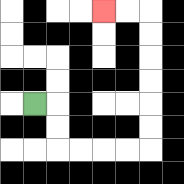{'start': '[1, 4]', 'end': '[4, 0]', 'path_directions': 'R,D,D,R,R,R,R,U,U,U,U,U,U,L,L', 'path_coordinates': '[[1, 4], [2, 4], [2, 5], [2, 6], [3, 6], [4, 6], [5, 6], [6, 6], [6, 5], [6, 4], [6, 3], [6, 2], [6, 1], [6, 0], [5, 0], [4, 0]]'}